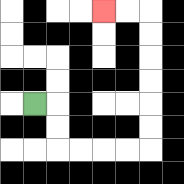{'start': '[1, 4]', 'end': '[4, 0]', 'path_directions': 'R,D,D,R,R,R,R,U,U,U,U,U,U,L,L', 'path_coordinates': '[[1, 4], [2, 4], [2, 5], [2, 6], [3, 6], [4, 6], [5, 6], [6, 6], [6, 5], [6, 4], [6, 3], [6, 2], [6, 1], [6, 0], [5, 0], [4, 0]]'}